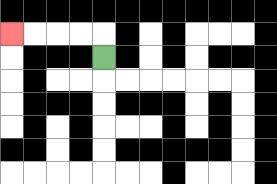{'start': '[4, 2]', 'end': '[0, 1]', 'path_directions': 'U,L,L,L,L', 'path_coordinates': '[[4, 2], [4, 1], [3, 1], [2, 1], [1, 1], [0, 1]]'}